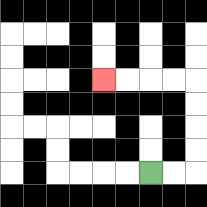{'start': '[6, 7]', 'end': '[4, 3]', 'path_directions': 'R,R,U,U,U,U,L,L,L,L', 'path_coordinates': '[[6, 7], [7, 7], [8, 7], [8, 6], [8, 5], [8, 4], [8, 3], [7, 3], [6, 3], [5, 3], [4, 3]]'}